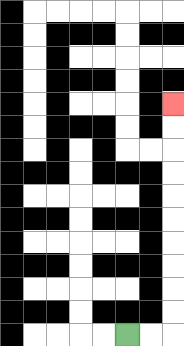{'start': '[5, 14]', 'end': '[7, 4]', 'path_directions': 'R,R,U,U,U,U,U,U,U,U,U,U', 'path_coordinates': '[[5, 14], [6, 14], [7, 14], [7, 13], [7, 12], [7, 11], [7, 10], [7, 9], [7, 8], [7, 7], [7, 6], [7, 5], [7, 4]]'}